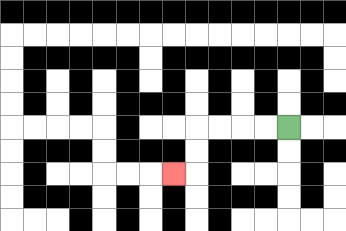{'start': '[12, 5]', 'end': '[7, 7]', 'path_directions': 'L,L,L,L,D,D,L', 'path_coordinates': '[[12, 5], [11, 5], [10, 5], [9, 5], [8, 5], [8, 6], [8, 7], [7, 7]]'}